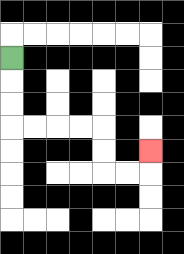{'start': '[0, 2]', 'end': '[6, 6]', 'path_directions': 'D,D,D,R,R,R,R,D,D,R,R,U', 'path_coordinates': '[[0, 2], [0, 3], [0, 4], [0, 5], [1, 5], [2, 5], [3, 5], [4, 5], [4, 6], [4, 7], [5, 7], [6, 7], [6, 6]]'}